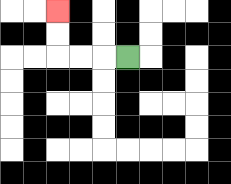{'start': '[5, 2]', 'end': '[2, 0]', 'path_directions': 'L,L,L,U,U', 'path_coordinates': '[[5, 2], [4, 2], [3, 2], [2, 2], [2, 1], [2, 0]]'}